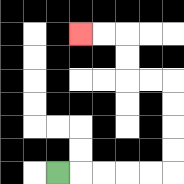{'start': '[2, 7]', 'end': '[3, 1]', 'path_directions': 'R,R,R,R,R,U,U,U,U,L,L,U,U,L,L', 'path_coordinates': '[[2, 7], [3, 7], [4, 7], [5, 7], [6, 7], [7, 7], [7, 6], [7, 5], [7, 4], [7, 3], [6, 3], [5, 3], [5, 2], [5, 1], [4, 1], [3, 1]]'}